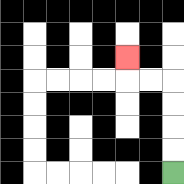{'start': '[7, 7]', 'end': '[5, 2]', 'path_directions': 'U,U,U,U,L,L,U', 'path_coordinates': '[[7, 7], [7, 6], [7, 5], [7, 4], [7, 3], [6, 3], [5, 3], [5, 2]]'}